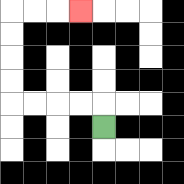{'start': '[4, 5]', 'end': '[3, 0]', 'path_directions': 'U,L,L,L,L,U,U,U,U,R,R,R', 'path_coordinates': '[[4, 5], [4, 4], [3, 4], [2, 4], [1, 4], [0, 4], [0, 3], [0, 2], [0, 1], [0, 0], [1, 0], [2, 0], [3, 0]]'}